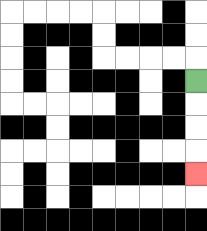{'start': '[8, 3]', 'end': '[8, 7]', 'path_directions': 'D,D,D,D', 'path_coordinates': '[[8, 3], [8, 4], [8, 5], [8, 6], [8, 7]]'}